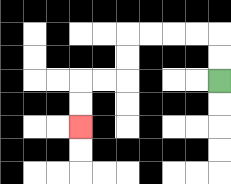{'start': '[9, 3]', 'end': '[3, 5]', 'path_directions': 'U,U,L,L,L,L,D,D,L,L,D,D', 'path_coordinates': '[[9, 3], [9, 2], [9, 1], [8, 1], [7, 1], [6, 1], [5, 1], [5, 2], [5, 3], [4, 3], [3, 3], [3, 4], [3, 5]]'}